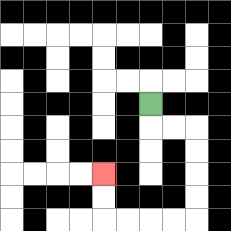{'start': '[6, 4]', 'end': '[4, 7]', 'path_directions': 'D,R,R,D,D,D,D,L,L,L,L,U,U', 'path_coordinates': '[[6, 4], [6, 5], [7, 5], [8, 5], [8, 6], [8, 7], [8, 8], [8, 9], [7, 9], [6, 9], [5, 9], [4, 9], [4, 8], [4, 7]]'}